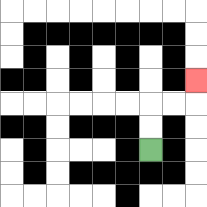{'start': '[6, 6]', 'end': '[8, 3]', 'path_directions': 'U,U,R,R,U', 'path_coordinates': '[[6, 6], [6, 5], [6, 4], [7, 4], [8, 4], [8, 3]]'}